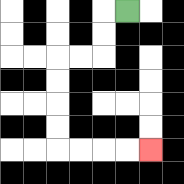{'start': '[5, 0]', 'end': '[6, 6]', 'path_directions': 'L,D,D,L,L,D,D,D,D,R,R,R,R', 'path_coordinates': '[[5, 0], [4, 0], [4, 1], [4, 2], [3, 2], [2, 2], [2, 3], [2, 4], [2, 5], [2, 6], [3, 6], [4, 6], [5, 6], [6, 6]]'}